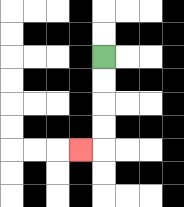{'start': '[4, 2]', 'end': '[3, 6]', 'path_directions': 'D,D,D,D,L', 'path_coordinates': '[[4, 2], [4, 3], [4, 4], [4, 5], [4, 6], [3, 6]]'}